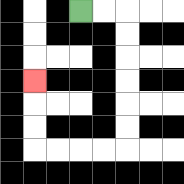{'start': '[3, 0]', 'end': '[1, 3]', 'path_directions': 'R,R,D,D,D,D,D,D,L,L,L,L,U,U,U', 'path_coordinates': '[[3, 0], [4, 0], [5, 0], [5, 1], [5, 2], [5, 3], [5, 4], [5, 5], [5, 6], [4, 6], [3, 6], [2, 6], [1, 6], [1, 5], [1, 4], [1, 3]]'}